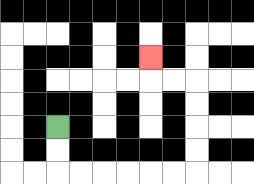{'start': '[2, 5]', 'end': '[6, 2]', 'path_directions': 'D,D,R,R,R,R,R,R,U,U,U,U,L,L,U', 'path_coordinates': '[[2, 5], [2, 6], [2, 7], [3, 7], [4, 7], [5, 7], [6, 7], [7, 7], [8, 7], [8, 6], [8, 5], [8, 4], [8, 3], [7, 3], [6, 3], [6, 2]]'}